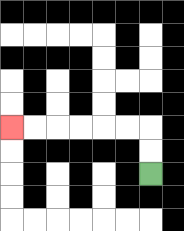{'start': '[6, 7]', 'end': '[0, 5]', 'path_directions': 'U,U,L,L,L,L,L,L', 'path_coordinates': '[[6, 7], [6, 6], [6, 5], [5, 5], [4, 5], [3, 5], [2, 5], [1, 5], [0, 5]]'}